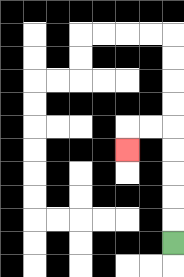{'start': '[7, 10]', 'end': '[5, 6]', 'path_directions': 'U,U,U,U,U,L,L,D', 'path_coordinates': '[[7, 10], [7, 9], [7, 8], [7, 7], [7, 6], [7, 5], [6, 5], [5, 5], [5, 6]]'}